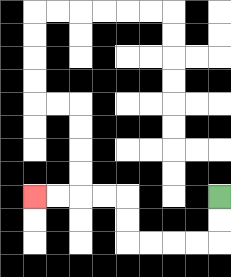{'start': '[9, 8]', 'end': '[1, 8]', 'path_directions': 'D,D,L,L,L,L,U,U,L,L,L,L', 'path_coordinates': '[[9, 8], [9, 9], [9, 10], [8, 10], [7, 10], [6, 10], [5, 10], [5, 9], [5, 8], [4, 8], [3, 8], [2, 8], [1, 8]]'}